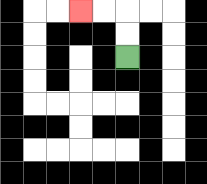{'start': '[5, 2]', 'end': '[3, 0]', 'path_directions': 'U,U,L,L', 'path_coordinates': '[[5, 2], [5, 1], [5, 0], [4, 0], [3, 0]]'}